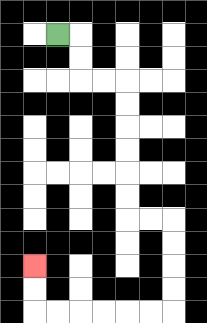{'start': '[2, 1]', 'end': '[1, 11]', 'path_directions': 'R,D,D,R,R,D,D,D,D,D,D,R,R,D,D,D,D,L,L,L,L,L,L,U,U', 'path_coordinates': '[[2, 1], [3, 1], [3, 2], [3, 3], [4, 3], [5, 3], [5, 4], [5, 5], [5, 6], [5, 7], [5, 8], [5, 9], [6, 9], [7, 9], [7, 10], [7, 11], [7, 12], [7, 13], [6, 13], [5, 13], [4, 13], [3, 13], [2, 13], [1, 13], [1, 12], [1, 11]]'}